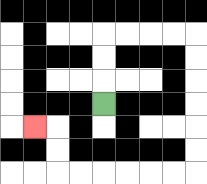{'start': '[4, 4]', 'end': '[1, 5]', 'path_directions': 'U,U,U,R,R,R,R,D,D,D,D,D,D,L,L,L,L,L,L,U,U,L', 'path_coordinates': '[[4, 4], [4, 3], [4, 2], [4, 1], [5, 1], [6, 1], [7, 1], [8, 1], [8, 2], [8, 3], [8, 4], [8, 5], [8, 6], [8, 7], [7, 7], [6, 7], [5, 7], [4, 7], [3, 7], [2, 7], [2, 6], [2, 5], [1, 5]]'}